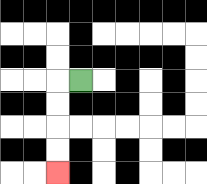{'start': '[3, 3]', 'end': '[2, 7]', 'path_directions': 'L,D,D,D,D', 'path_coordinates': '[[3, 3], [2, 3], [2, 4], [2, 5], [2, 6], [2, 7]]'}